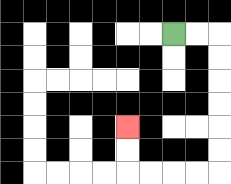{'start': '[7, 1]', 'end': '[5, 5]', 'path_directions': 'R,R,D,D,D,D,D,D,L,L,L,L,U,U', 'path_coordinates': '[[7, 1], [8, 1], [9, 1], [9, 2], [9, 3], [9, 4], [9, 5], [9, 6], [9, 7], [8, 7], [7, 7], [6, 7], [5, 7], [5, 6], [5, 5]]'}